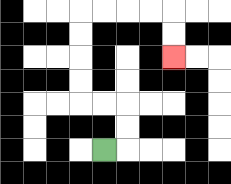{'start': '[4, 6]', 'end': '[7, 2]', 'path_directions': 'R,U,U,L,L,U,U,U,U,R,R,R,R,D,D', 'path_coordinates': '[[4, 6], [5, 6], [5, 5], [5, 4], [4, 4], [3, 4], [3, 3], [3, 2], [3, 1], [3, 0], [4, 0], [5, 0], [6, 0], [7, 0], [7, 1], [7, 2]]'}